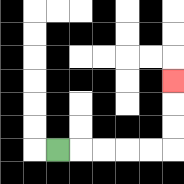{'start': '[2, 6]', 'end': '[7, 3]', 'path_directions': 'R,R,R,R,R,U,U,U', 'path_coordinates': '[[2, 6], [3, 6], [4, 6], [5, 6], [6, 6], [7, 6], [7, 5], [7, 4], [7, 3]]'}